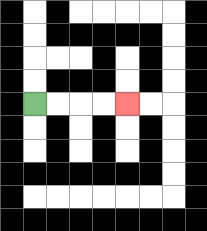{'start': '[1, 4]', 'end': '[5, 4]', 'path_directions': 'R,R,R,R', 'path_coordinates': '[[1, 4], [2, 4], [3, 4], [4, 4], [5, 4]]'}